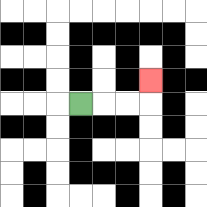{'start': '[3, 4]', 'end': '[6, 3]', 'path_directions': 'R,R,R,U', 'path_coordinates': '[[3, 4], [4, 4], [5, 4], [6, 4], [6, 3]]'}